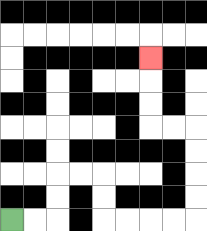{'start': '[0, 9]', 'end': '[6, 2]', 'path_directions': 'R,R,U,U,R,R,D,D,R,R,R,R,U,U,U,U,L,L,U,U,U', 'path_coordinates': '[[0, 9], [1, 9], [2, 9], [2, 8], [2, 7], [3, 7], [4, 7], [4, 8], [4, 9], [5, 9], [6, 9], [7, 9], [8, 9], [8, 8], [8, 7], [8, 6], [8, 5], [7, 5], [6, 5], [6, 4], [6, 3], [6, 2]]'}